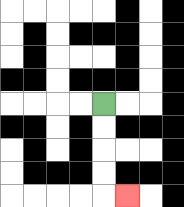{'start': '[4, 4]', 'end': '[5, 8]', 'path_directions': 'D,D,D,D,R', 'path_coordinates': '[[4, 4], [4, 5], [4, 6], [4, 7], [4, 8], [5, 8]]'}